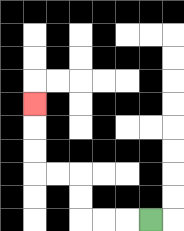{'start': '[6, 9]', 'end': '[1, 4]', 'path_directions': 'L,L,L,U,U,L,L,U,U,U', 'path_coordinates': '[[6, 9], [5, 9], [4, 9], [3, 9], [3, 8], [3, 7], [2, 7], [1, 7], [1, 6], [1, 5], [1, 4]]'}